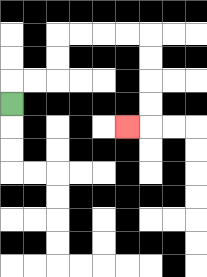{'start': '[0, 4]', 'end': '[5, 5]', 'path_directions': 'U,R,R,U,U,R,R,R,R,D,D,D,D,L', 'path_coordinates': '[[0, 4], [0, 3], [1, 3], [2, 3], [2, 2], [2, 1], [3, 1], [4, 1], [5, 1], [6, 1], [6, 2], [6, 3], [6, 4], [6, 5], [5, 5]]'}